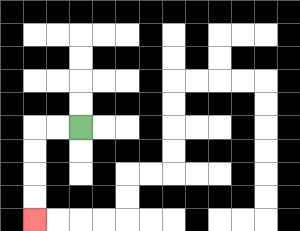{'start': '[3, 5]', 'end': '[1, 9]', 'path_directions': 'L,L,D,D,D,D', 'path_coordinates': '[[3, 5], [2, 5], [1, 5], [1, 6], [1, 7], [1, 8], [1, 9]]'}